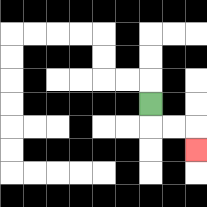{'start': '[6, 4]', 'end': '[8, 6]', 'path_directions': 'D,R,R,D', 'path_coordinates': '[[6, 4], [6, 5], [7, 5], [8, 5], [8, 6]]'}